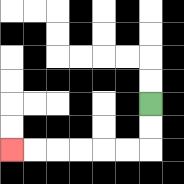{'start': '[6, 4]', 'end': '[0, 6]', 'path_directions': 'D,D,L,L,L,L,L,L', 'path_coordinates': '[[6, 4], [6, 5], [6, 6], [5, 6], [4, 6], [3, 6], [2, 6], [1, 6], [0, 6]]'}